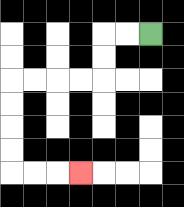{'start': '[6, 1]', 'end': '[3, 7]', 'path_directions': 'L,L,D,D,L,L,L,L,D,D,D,D,R,R,R', 'path_coordinates': '[[6, 1], [5, 1], [4, 1], [4, 2], [4, 3], [3, 3], [2, 3], [1, 3], [0, 3], [0, 4], [0, 5], [0, 6], [0, 7], [1, 7], [2, 7], [3, 7]]'}